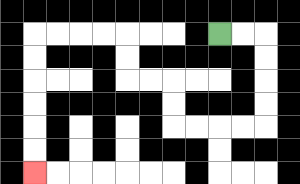{'start': '[9, 1]', 'end': '[1, 7]', 'path_directions': 'R,R,D,D,D,D,L,L,L,L,U,U,L,L,U,U,L,L,L,L,D,D,D,D,D,D', 'path_coordinates': '[[9, 1], [10, 1], [11, 1], [11, 2], [11, 3], [11, 4], [11, 5], [10, 5], [9, 5], [8, 5], [7, 5], [7, 4], [7, 3], [6, 3], [5, 3], [5, 2], [5, 1], [4, 1], [3, 1], [2, 1], [1, 1], [1, 2], [1, 3], [1, 4], [1, 5], [1, 6], [1, 7]]'}